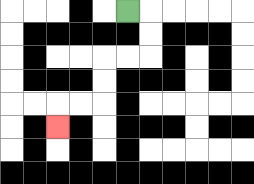{'start': '[5, 0]', 'end': '[2, 5]', 'path_directions': 'R,D,D,L,L,D,D,L,L,D', 'path_coordinates': '[[5, 0], [6, 0], [6, 1], [6, 2], [5, 2], [4, 2], [4, 3], [4, 4], [3, 4], [2, 4], [2, 5]]'}